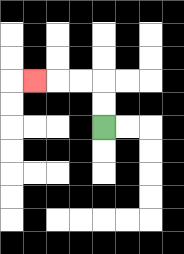{'start': '[4, 5]', 'end': '[1, 3]', 'path_directions': 'U,U,L,L,L', 'path_coordinates': '[[4, 5], [4, 4], [4, 3], [3, 3], [2, 3], [1, 3]]'}